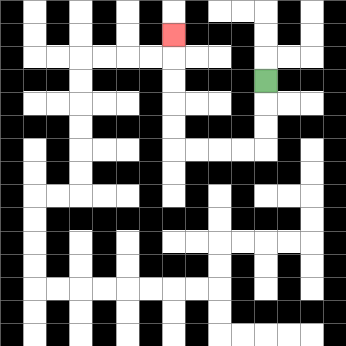{'start': '[11, 3]', 'end': '[7, 1]', 'path_directions': 'D,D,D,L,L,L,L,U,U,U,U,U', 'path_coordinates': '[[11, 3], [11, 4], [11, 5], [11, 6], [10, 6], [9, 6], [8, 6], [7, 6], [7, 5], [7, 4], [7, 3], [7, 2], [7, 1]]'}